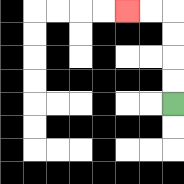{'start': '[7, 4]', 'end': '[5, 0]', 'path_directions': 'U,U,U,U,L,L', 'path_coordinates': '[[7, 4], [7, 3], [7, 2], [7, 1], [7, 0], [6, 0], [5, 0]]'}